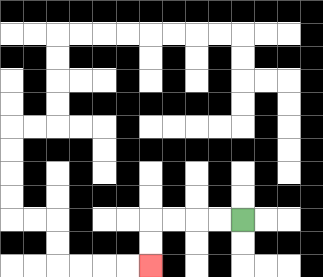{'start': '[10, 9]', 'end': '[6, 11]', 'path_directions': 'L,L,L,L,D,D', 'path_coordinates': '[[10, 9], [9, 9], [8, 9], [7, 9], [6, 9], [6, 10], [6, 11]]'}